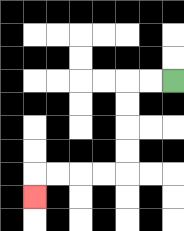{'start': '[7, 3]', 'end': '[1, 8]', 'path_directions': 'L,L,D,D,D,D,L,L,L,L,D', 'path_coordinates': '[[7, 3], [6, 3], [5, 3], [5, 4], [5, 5], [5, 6], [5, 7], [4, 7], [3, 7], [2, 7], [1, 7], [1, 8]]'}